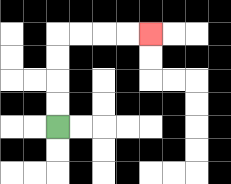{'start': '[2, 5]', 'end': '[6, 1]', 'path_directions': 'U,U,U,U,R,R,R,R', 'path_coordinates': '[[2, 5], [2, 4], [2, 3], [2, 2], [2, 1], [3, 1], [4, 1], [5, 1], [6, 1]]'}